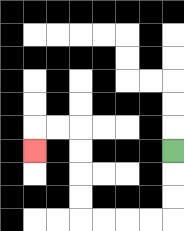{'start': '[7, 6]', 'end': '[1, 6]', 'path_directions': 'D,D,D,L,L,L,L,U,U,U,U,L,L,D', 'path_coordinates': '[[7, 6], [7, 7], [7, 8], [7, 9], [6, 9], [5, 9], [4, 9], [3, 9], [3, 8], [3, 7], [3, 6], [3, 5], [2, 5], [1, 5], [1, 6]]'}